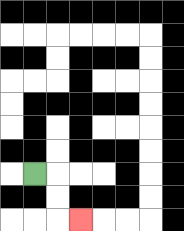{'start': '[1, 7]', 'end': '[3, 9]', 'path_directions': 'R,D,D,R', 'path_coordinates': '[[1, 7], [2, 7], [2, 8], [2, 9], [3, 9]]'}